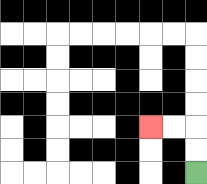{'start': '[8, 7]', 'end': '[6, 5]', 'path_directions': 'U,U,L,L', 'path_coordinates': '[[8, 7], [8, 6], [8, 5], [7, 5], [6, 5]]'}